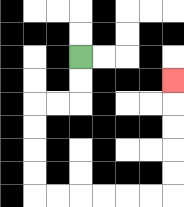{'start': '[3, 2]', 'end': '[7, 3]', 'path_directions': 'D,D,L,L,D,D,D,D,R,R,R,R,R,R,U,U,U,U,U', 'path_coordinates': '[[3, 2], [3, 3], [3, 4], [2, 4], [1, 4], [1, 5], [1, 6], [1, 7], [1, 8], [2, 8], [3, 8], [4, 8], [5, 8], [6, 8], [7, 8], [7, 7], [7, 6], [7, 5], [7, 4], [7, 3]]'}